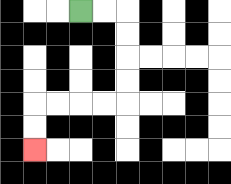{'start': '[3, 0]', 'end': '[1, 6]', 'path_directions': 'R,R,D,D,D,D,L,L,L,L,D,D', 'path_coordinates': '[[3, 0], [4, 0], [5, 0], [5, 1], [5, 2], [5, 3], [5, 4], [4, 4], [3, 4], [2, 4], [1, 4], [1, 5], [1, 6]]'}